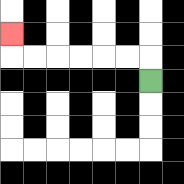{'start': '[6, 3]', 'end': '[0, 1]', 'path_directions': 'U,L,L,L,L,L,L,U', 'path_coordinates': '[[6, 3], [6, 2], [5, 2], [4, 2], [3, 2], [2, 2], [1, 2], [0, 2], [0, 1]]'}